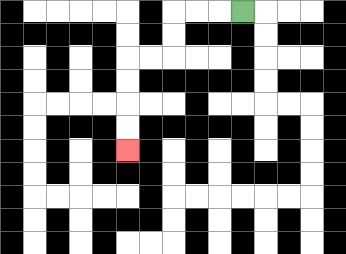{'start': '[10, 0]', 'end': '[5, 6]', 'path_directions': 'L,L,L,D,D,L,L,D,D,D,D', 'path_coordinates': '[[10, 0], [9, 0], [8, 0], [7, 0], [7, 1], [7, 2], [6, 2], [5, 2], [5, 3], [5, 4], [5, 5], [5, 6]]'}